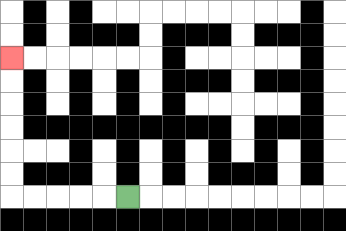{'start': '[5, 8]', 'end': '[0, 2]', 'path_directions': 'L,L,L,L,L,U,U,U,U,U,U', 'path_coordinates': '[[5, 8], [4, 8], [3, 8], [2, 8], [1, 8], [0, 8], [0, 7], [0, 6], [0, 5], [0, 4], [0, 3], [0, 2]]'}